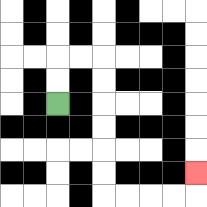{'start': '[2, 4]', 'end': '[8, 7]', 'path_directions': 'U,U,R,R,D,D,D,D,D,D,R,R,R,R,U', 'path_coordinates': '[[2, 4], [2, 3], [2, 2], [3, 2], [4, 2], [4, 3], [4, 4], [4, 5], [4, 6], [4, 7], [4, 8], [5, 8], [6, 8], [7, 8], [8, 8], [8, 7]]'}